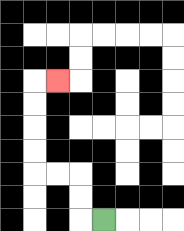{'start': '[4, 9]', 'end': '[2, 3]', 'path_directions': 'L,U,U,L,L,U,U,U,U,R', 'path_coordinates': '[[4, 9], [3, 9], [3, 8], [3, 7], [2, 7], [1, 7], [1, 6], [1, 5], [1, 4], [1, 3], [2, 3]]'}